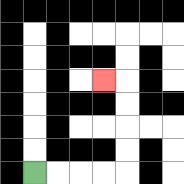{'start': '[1, 7]', 'end': '[4, 3]', 'path_directions': 'R,R,R,R,U,U,U,U,L', 'path_coordinates': '[[1, 7], [2, 7], [3, 7], [4, 7], [5, 7], [5, 6], [5, 5], [5, 4], [5, 3], [4, 3]]'}